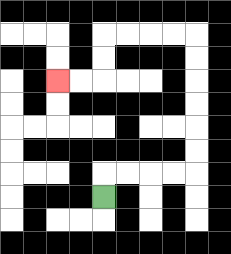{'start': '[4, 8]', 'end': '[2, 3]', 'path_directions': 'U,R,R,R,R,U,U,U,U,U,U,L,L,L,L,D,D,L,L', 'path_coordinates': '[[4, 8], [4, 7], [5, 7], [6, 7], [7, 7], [8, 7], [8, 6], [8, 5], [8, 4], [8, 3], [8, 2], [8, 1], [7, 1], [6, 1], [5, 1], [4, 1], [4, 2], [4, 3], [3, 3], [2, 3]]'}